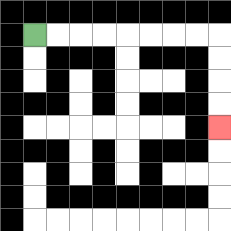{'start': '[1, 1]', 'end': '[9, 5]', 'path_directions': 'R,R,R,R,R,R,R,R,D,D,D,D', 'path_coordinates': '[[1, 1], [2, 1], [3, 1], [4, 1], [5, 1], [6, 1], [7, 1], [8, 1], [9, 1], [9, 2], [9, 3], [9, 4], [9, 5]]'}